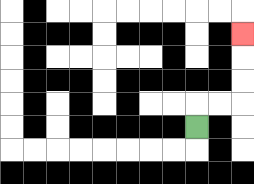{'start': '[8, 5]', 'end': '[10, 1]', 'path_directions': 'U,R,R,U,U,U', 'path_coordinates': '[[8, 5], [8, 4], [9, 4], [10, 4], [10, 3], [10, 2], [10, 1]]'}